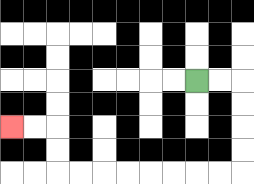{'start': '[8, 3]', 'end': '[0, 5]', 'path_directions': 'R,R,D,D,D,D,L,L,L,L,L,L,L,L,U,U,L,L', 'path_coordinates': '[[8, 3], [9, 3], [10, 3], [10, 4], [10, 5], [10, 6], [10, 7], [9, 7], [8, 7], [7, 7], [6, 7], [5, 7], [4, 7], [3, 7], [2, 7], [2, 6], [2, 5], [1, 5], [0, 5]]'}